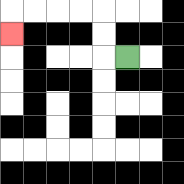{'start': '[5, 2]', 'end': '[0, 1]', 'path_directions': 'L,U,U,L,L,L,L,D', 'path_coordinates': '[[5, 2], [4, 2], [4, 1], [4, 0], [3, 0], [2, 0], [1, 0], [0, 0], [0, 1]]'}